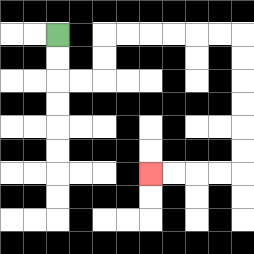{'start': '[2, 1]', 'end': '[6, 7]', 'path_directions': 'D,D,R,R,U,U,R,R,R,R,R,R,D,D,D,D,D,D,L,L,L,L', 'path_coordinates': '[[2, 1], [2, 2], [2, 3], [3, 3], [4, 3], [4, 2], [4, 1], [5, 1], [6, 1], [7, 1], [8, 1], [9, 1], [10, 1], [10, 2], [10, 3], [10, 4], [10, 5], [10, 6], [10, 7], [9, 7], [8, 7], [7, 7], [6, 7]]'}